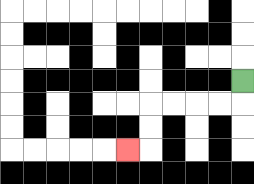{'start': '[10, 3]', 'end': '[5, 6]', 'path_directions': 'D,L,L,L,L,D,D,L', 'path_coordinates': '[[10, 3], [10, 4], [9, 4], [8, 4], [7, 4], [6, 4], [6, 5], [6, 6], [5, 6]]'}